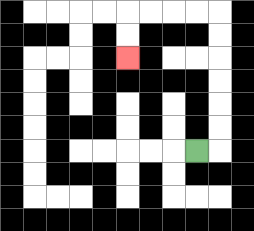{'start': '[8, 6]', 'end': '[5, 2]', 'path_directions': 'R,U,U,U,U,U,U,L,L,L,L,D,D', 'path_coordinates': '[[8, 6], [9, 6], [9, 5], [9, 4], [9, 3], [9, 2], [9, 1], [9, 0], [8, 0], [7, 0], [6, 0], [5, 0], [5, 1], [5, 2]]'}